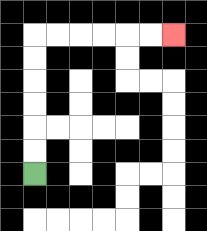{'start': '[1, 7]', 'end': '[7, 1]', 'path_directions': 'U,U,U,U,U,U,R,R,R,R,R,R', 'path_coordinates': '[[1, 7], [1, 6], [1, 5], [1, 4], [1, 3], [1, 2], [1, 1], [2, 1], [3, 1], [4, 1], [5, 1], [6, 1], [7, 1]]'}